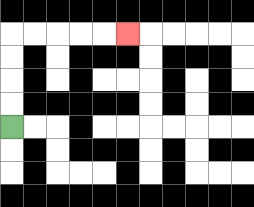{'start': '[0, 5]', 'end': '[5, 1]', 'path_directions': 'U,U,U,U,R,R,R,R,R', 'path_coordinates': '[[0, 5], [0, 4], [0, 3], [0, 2], [0, 1], [1, 1], [2, 1], [3, 1], [4, 1], [5, 1]]'}